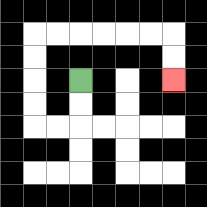{'start': '[3, 3]', 'end': '[7, 3]', 'path_directions': 'D,D,L,L,U,U,U,U,R,R,R,R,R,R,D,D', 'path_coordinates': '[[3, 3], [3, 4], [3, 5], [2, 5], [1, 5], [1, 4], [1, 3], [1, 2], [1, 1], [2, 1], [3, 1], [4, 1], [5, 1], [6, 1], [7, 1], [7, 2], [7, 3]]'}